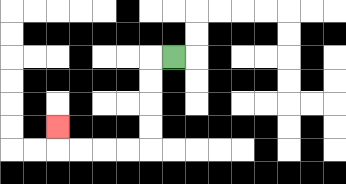{'start': '[7, 2]', 'end': '[2, 5]', 'path_directions': 'L,D,D,D,D,L,L,L,L,U', 'path_coordinates': '[[7, 2], [6, 2], [6, 3], [6, 4], [6, 5], [6, 6], [5, 6], [4, 6], [3, 6], [2, 6], [2, 5]]'}